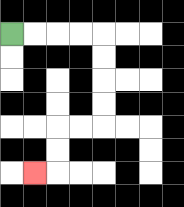{'start': '[0, 1]', 'end': '[1, 7]', 'path_directions': 'R,R,R,R,D,D,D,D,L,L,D,D,L', 'path_coordinates': '[[0, 1], [1, 1], [2, 1], [3, 1], [4, 1], [4, 2], [4, 3], [4, 4], [4, 5], [3, 5], [2, 5], [2, 6], [2, 7], [1, 7]]'}